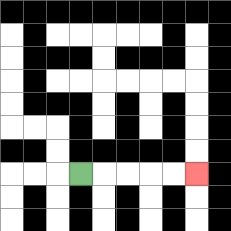{'start': '[3, 7]', 'end': '[8, 7]', 'path_directions': 'R,R,R,R,R', 'path_coordinates': '[[3, 7], [4, 7], [5, 7], [6, 7], [7, 7], [8, 7]]'}